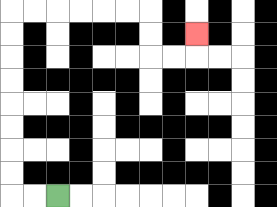{'start': '[2, 8]', 'end': '[8, 1]', 'path_directions': 'L,L,U,U,U,U,U,U,U,U,R,R,R,R,R,R,D,D,R,R,U', 'path_coordinates': '[[2, 8], [1, 8], [0, 8], [0, 7], [0, 6], [0, 5], [0, 4], [0, 3], [0, 2], [0, 1], [0, 0], [1, 0], [2, 0], [3, 0], [4, 0], [5, 0], [6, 0], [6, 1], [6, 2], [7, 2], [8, 2], [8, 1]]'}